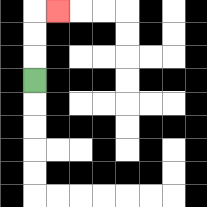{'start': '[1, 3]', 'end': '[2, 0]', 'path_directions': 'U,U,U,R', 'path_coordinates': '[[1, 3], [1, 2], [1, 1], [1, 0], [2, 0]]'}